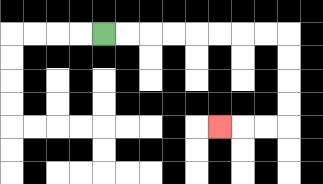{'start': '[4, 1]', 'end': '[9, 5]', 'path_directions': 'R,R,R,R,R,R,R,R,D,D,D,D,L,L,L', 'path_coordinates': '[[4, 1], [5, 1], [6, 1], [7, 1], [8, 1], [9, 1], [10, 1], [11, 1], [12, 1], [12, 2], [12, 3], [12, 4], [12, 5], [11, 5], [10, 5], [9, 5]]'}